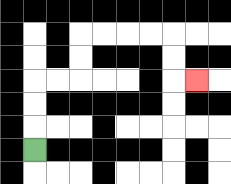{'start': '[1, 6]', 'end': '[8, 3]', 'path_directions': 'U,U,U,R,R,U,U,R,R,R,R,D,D,R', 'path_coordinates': '[[1, 6], [1, 5], [1, 4], [1, 3], [2, 3], [3, 3], [3, 2], [3, 1], [4, 1], [5, 1], [6, 1], [7, 1], [7, 2], [7, 3], [8, 3]]'}